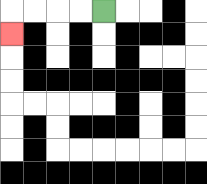{'start': '[4, 0]', 'end': '[0, 1]', 'path_directions': 'L,L,L,L,D', 'path_coordinates': '[[4, 0], [3, 0], [2, 0], [1, 0], [0, 0], [0, 1]]'}